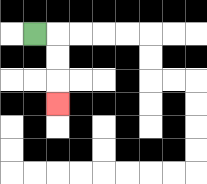{'start': '[1, 1]', 'end': '[2, 4]', 'path_directions': 'R,D,D,D', 'path_coordinates': '[[1, 1], [2, 1], [2, 2], [2, 3], [2, 4]]'}